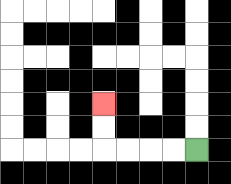{'start': '[8, 6]', 'end': '[4, 4]', 'path_directions': 'L,L,L,L,U,U', 'path_coordinates': '[[8, 6], [7, 6], [6, 6], [5, 6], [4, 6], [4, 5], [4, 4]]'}